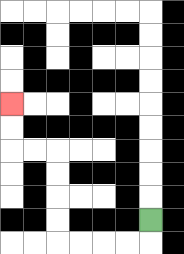{'start': '[6, 9]', 'end': '[0, 4]', 'path_directions': 'D,L,L,L,L,U,U,U,U,L,L,U,U', 'path_coordinates': '[[6, 9], [6, 10], [5, 10], [4, 10], [3, 10], [2, 10], [2, 9], [2, 8], [2, 7], [2, 6], [1, 6], [0, 6], [0, 5], [0, 4]]'}